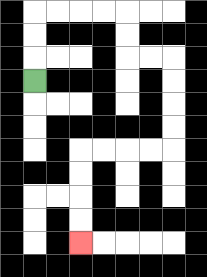{'start': '[1, 3]', 'end': '[3, 10]', 'path_directions': 'U,U,U,R,R,R,R,D,D,R,R,D,D,D,D,L,L,L,L,D,D,D,D', 'path_coordinates': '[[1, 3], [1, 2], [1, 1], [1, 0], [2, 0], [3, 0], [4, 0], [5, 0], [5, 1], [5, 2], [6, 2], [7, 2], [7, 3], [7, 4], [7, 5], [7, 6], [6, 6], [5, 6], [4, 6], [3, 6], [3, 7], [3, 8], [3, 9], [3, 10]]'}